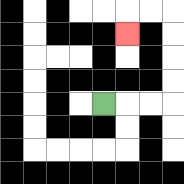{'start': '[4, 4]', 'end': '[5, 1]', 'path_directions': 'R,R,R,U,U,U,U,L,L,D', 'path_coordinates': '[[4, 4], [5, 4], [6, 4], [7, 4], [7, 3], [7, 2], [7, 1], [7, 0], [6, 0], [5, 0], [5, 1]]'}